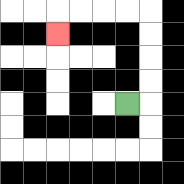{'start': '[5, 4]', 'end': '[2, 1]', 'path_directions': 'R,U,U,U,U,L,L,L,L,D', 'path_coordinates': '[[5, 4], [6, 4], [6, 3], [6, 2], [6, 1], [6, 0], [5, 0], [4, 0], [3, 0], [2, 0], [2, 1]]'}